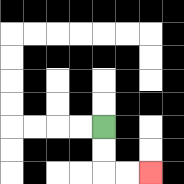{'start': '[4, 5]', 'end': '[6, 7]', 'path_directions': 'D,D,R,R', 'path_coordinates': '[[4, 5], [4, 6], [4, 7], [5, 7], [6, 7]]'}